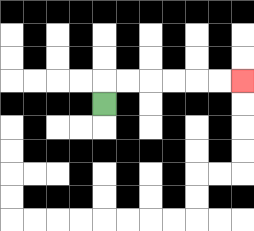{'start': '[4, 4]', 'end': '[10, 3]', 'path_directions': 'U,R,R,R,R,R,R', 'path_coordinates': '[[4, 4], [4, 3], [5, 3], [6, 3], [7, 3], [8, 3], [9, 3], [10, 3]]'}